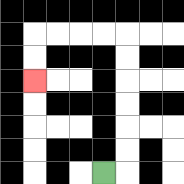{'start': '[4, 7]', 'end': '[1, 3]', 'path_directions': 'R,U,U,U,U,U,U,L,L,L,L,D,D', 'path_coordinates': '[[4, 7], [5, 7], [5, 6], [5, 5], [5, 4], [5, 3], [5, 2], [5, 1], [4, 1], [3, 1], [2, 1], [1, 1], [1, 2], [1, 3]]'}